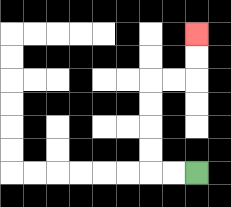{'start': '[8, 7]', 'end': '[8, 1]', 'path_directions': 'L,L,U,U,U,U,R,R,U,U', 'path_coordinates': '[[8, 7], [7, 7], [6, 7], [6, 6], [6, 5], [6, 4], [6, 3], [7, 3], [8, 3], [8, 2], [8, 1]]'}